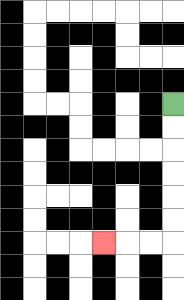{'start': '[7, 4]', 'end': '[4, 10]', 'path_directions': 'D,D,D,D,D,D,L,L,L', 'path_coordinates': '[[7, 4], [7, 5], [7, 6], [7, 7], [7, 8], [7, 9], [7, 10], [6, 10], [5, 10], [4, 10]]'}